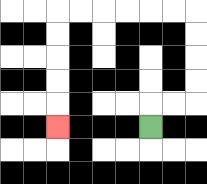{'start': '[6, 5]', 'end': '[2, 5]', 'path_directions': 'U,R,R,U,U,U,U,L,L,L,L,L,L,D,D,D,D,D', 'path_coordinates': '[[6, 5], [6, 4], [7, 4], [8, 4], [8, 3], [8, 2], [8, 1], [8, 0], [7, 0], [6, 0], [5, 0], [4, 0], [3, 0], [2, 0], [2, 1], [2, 2], [2, 3], [2, 4], [2, 5]]'}